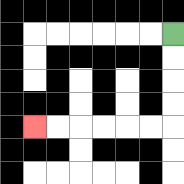{'start': '[7, 1]', 'end': '[1, 5]', 'path_directions': 'D,D,D,D,L,L,L,L,L,L', 'path_coordinates': '[[7, 1], [7, 2], [7, 3], [7, 4], [7, 5], [6, 5], [5, 5], [4, 5], [3, 5], [2, 5], [1, 5]]'}